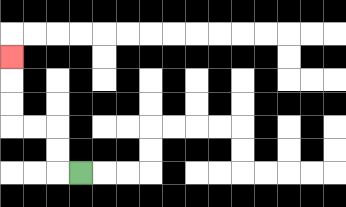{'start': '[3, 7]', 'end': '[0, 2]', 'path_directions': 'L,U,U,L,L,U,U,U', 'path_coordinates': '[[3, 7], [2, 7], [2, 6], [2, 5], [1, 5], [0, 5], [0, 4], [0, 3], [0, 2]]'}